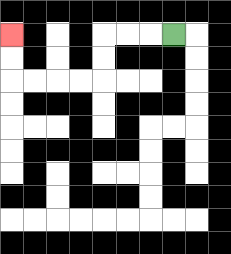{'start': '[7, 1]', 'end': '[0, 1]', 'path_directions': 'L,L,L,D,D,L,L,L,L,U,U', 'path_coordinates': '[[7, 1], [6, 1], [5, 1], [4, 1], [4, 2], [4, 3], [3, 3], [2, 3], [1, 3], [0, 3], [0, 2], [0, 1]]'}